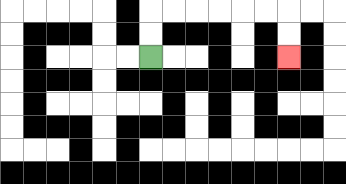{'start': '[6, 2]', 'end': '[12, 2]', 'path_directions': 'U,U,R,R,R,R,R,R,D,D', 'path_coordinates': '[[6, 2], [6, 1], [6, 0], [7, 0], [8, 0], [9, 0], [10, 0], [11, 0], [12, 0], [12, 1], [12, 2]]'}